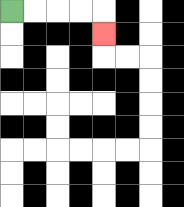{'start': '[0, 0]', 'end': '[4, 1]', 'path_directions': 'R,R,R,R,D', 'path_coordinates': '[[0, 0], [1, 0], [2, 0], [3, 0], [4, 0], [4, 1]]'}